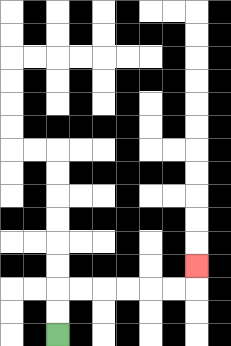{'start': '[2, 14]', 'end': '[8, 11]', 'path_directions': 'U,U,R,R,R,R,R,R,U', 'path_coordinates': '[[2, 14], [2, 13], [2, 12], [3, 12], [4, 12], [5, 12], [6, 12], [7, 12], [8, 12], [8, 11]]'}